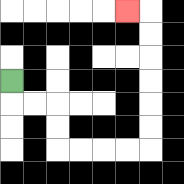{'start': '[0, 3]', 'end': '[5, 0]', 'path_directions': 'D,R,R,D,D,R,R,R,R,U,U,U,U,U,U,L', 'path_coordinates': '[[0, 3], [0, 4], [1, 4], [2, 4], [2, 5], [2, 6], [3, 6], [4, 6], [5, 6], [6, 6], [6, 5], [6, 4], [6, 3], [6, 2], [6, 1], [6, 0], [5, 0]]'}